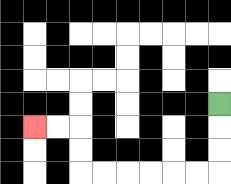{'start': '[9, 4]', 'end': '[1, 5]', 'path_directions': 'D,D,D,L,L,L,L,L,L,U,U,L,L', 'path_coordinates': '[[9, 4], [9, 5], [9, 6], [9, 7], [8, 7], [7, 7], [6, 7], [5, 7], [4, 7], [3, 7], [3, 6], [3, 5], [2, 5], [1, 5]]'}